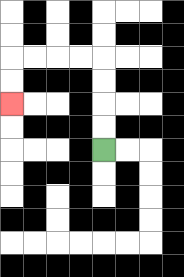{'start': '[4, 6]', 'end': '[0, 4]', 'path_directions': 'U,U,U,U,L,L,L,L,D,D', 'path_coordinates': '[[4, 6], [4, 5], [4, 4], [4, 3], [4, 2], [3, 2], [2, 2], [1, 2], [0, 2], [0, 3], [0, 4]]'}